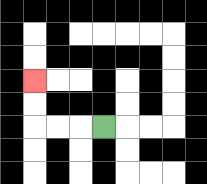{'start': '[4, 5]', 'end': '[1, 3]', 'path_directions': 'L,L,L,U,U', 'path_coordinates': '[[4, 5], [3, 5], [2, 5], [1, 5], [1, 4], [1, 3]]'}